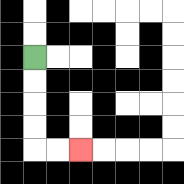{'start': '[1, 2]', 'end': '[3, 6]', 'path_directions': 'D,D,D,D,R,R', 'path_coordinates': '[[1, 2], [1, 3], [1, 4], [1, 5], [1, 6], [2, 6], [3, 6]]'}